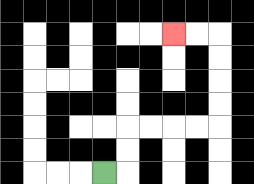{'start': '[4, 7]', 'end': '[7, 1]', 'path_directions': 'R,U,U,R,R,R,R,U,U,U,U,L,L', 'path_coordinates': '[[4, 7], [5, 7], [5, 6], [5, 5], [6, 5], [7, 5], [8, 5], [9, 5], [9, 4], [9, 3], [9, 2], [9, 1], [8, 1], [7, 1]]'}